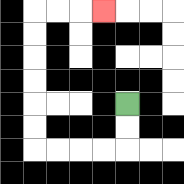{'start': '[5, 4]', 'end': '[4, 0]', 'path_directions': 'D,D,L,L,L,L,U,U,U,U,U,U,R,R,R', 'path_coordinates': '[[5, 4], [5, 5], [5, 6], [4, 6], [3, 6], [2, 6], [1, 6], [1, 5], [1, 4], [1, 3], [1, 2], [1, 1], [1, 0], [2, 0], [3, 0], [4, 0]]'}